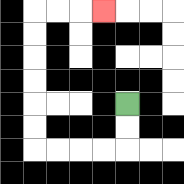{'start': '[5, 4]', 'end': '[4, 0]', 'path_directions': 'D,D,L,L,L,L,U,U,U,U,U,U,R,R,R', 'path_coordinates': '[[5, 4], [5, 5], [5, 6], [4, 6], [3, 6], [2, 6], [1, 6], [1, 5], [1, 4], [1, 3], [1, 2], [1, 1], [1, 0], [2, 0], [3, 0], [4, 0]]'}